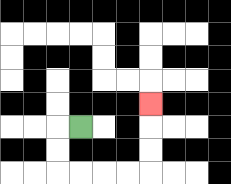{'start': '[3, 5]', 'end': '[6, 4]', 'path_directions': 'L,D,D,R,R,R,R,U,U,U', 'path_coordinates': '[[3, 5], [2, 5], [2, 6], [2, 7], [3, 7], [4, 7], [5, 7], [6, 7], [6, 6], [6, 5], [6, 4]]'}